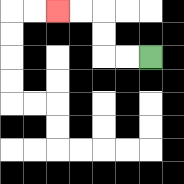{'start': '[6, 2]', 'end': '[2, 0]', 'path_directions': 'L,L,U,U,L,L', 'path_coordinates': '[[6, 2], [5, 2], [4, 2], [4, 1], [4, 0], [3, 0], [2, 0]]'}